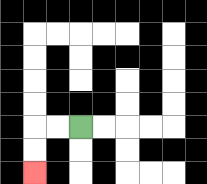{'start': '[3, 5]', 'end': '[1, 7]', 'path_directions': 'L,L,D,D', 'path_coordinates': '[[3, 5], [2, 5], [1, 5], [1, 6], [1, 7]]'}